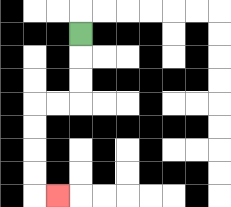{'start': '[3, 1]', 'end': '[2, 8]', 'path_directions': 'D,D,D,L,L,D,D,D,D,R', 'path_coordinates': '[[3, 1], [3, 2], [3, 3], [3, 4], [2, 4], [1, 4], [1, 5], [1, 6], [1, 7], [1, 8], [2, 8]]'}